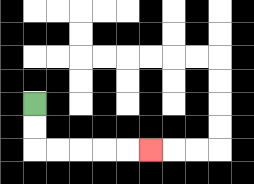{'start': '[1, 4]', 'end': '[6, 6]', 'path_directions': 'D,D,R,R,R,R,R', 'path_coordinates': '[[1, 4], [1, 5], [1, 6], [2, 6], [3, 6], [4, 6], [5, 6], [6, 6]]'}